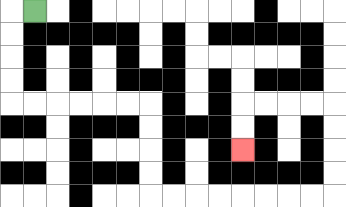{'start': '[1, 0]', 'end': '[10, 6]', 'path_directions': 'L,D,D,D,D,R,R,R,R,R,R,D,D,D,D,R,R,R,R,R,R,R,R,U,U,U,U,L,L,L,L,D,D', 'path_coordinates': '[[1, 0], [0, 0], [0, 1], [0, 2], [0, 3], [0, 4], [1, 4], [2, 4], [3, 4], [4, 4], [5, 4], [6, 4], [6, 5], [6, 6], [6, 7], [6, 8], [7, 8], [8, 8], [9, 8], [10, 8], [11, 8], [12, 8], [13, 8], [14, 8], [14, 7], [14, 6], [14, 5], [14, 4], [13, 4], [12, 4], [11, 4], [10, 4], [10, 5], [10, 6]]'}